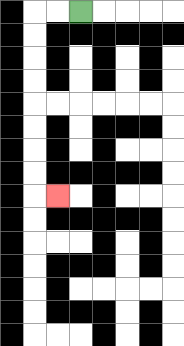{'start': '[3, 0]', 'end': '[2, 8]', 'path_directions': 'L,L,D,D,D,D,D,D,D,D,R', 'path_coordinates': '[[3, 0], [2, 0], [1, 0], [1, 1], [1, 2], [1, 3], [1, 4], [1, 5], [1, 6], [1, 7], [1, 8], [2, 8]]'}